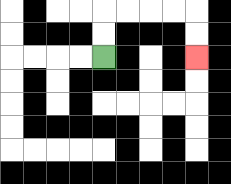{'start': '[4, 2]', 'end': '[8, 2]', 'path_directions': 'U,U,R,R,R,R,D,D', 'path_coordinates': '[[4, 2], [4, 1], [4, 0], [5, 0], [6, 0], [7, 0], [8, 0], [8, 1], [8, 2]]'}